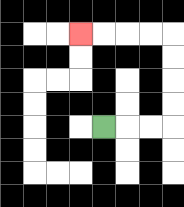{'start': '[4, 5]', 'end': '[3, 1]', 'path_directions': 'R,R,R,U,U,U,U,L,L,L,L', 'path_coordinates': '[[4, 5], [5, 5], [6, 5], [7, 5], [7, 4], [7, 3], [7, 2], [7, 1], [6, 1], [5, 1], [4, 1], [3, 1]]'}